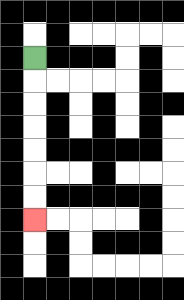{'start': '[1, 2]', 'end': '[1, 9]', 'path_directions': 'D,D,D,D,D,D,D', 'path_coordinates': '[[1, 2], [1, 3], [1, 4], [1, 5], [1, 6], [1, 7], [1, 8], [1, 9]]'}